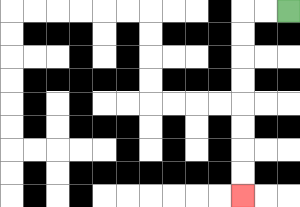{'start': '[12, 0]', 'end': '[10, 8]', 'path_directions': 'L,L,D,D,D,D,D,D,D,D', 'path_coordinates': '[[12, 0], [11, 0], [10, 0], [10, 1], [10, 2], [10, 3], [10, 4], [10, 5], [10, 6], [10, 7], [10, 8]]'}